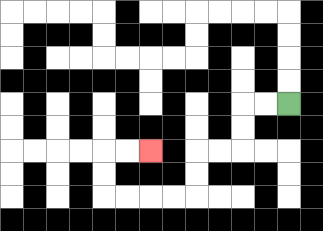{'start': '[12, 4]', 'end': '[6, 6]', 'path_directions': 'L,L,D,D,L,L,D,D,L,L,L,L,U,U,R,R', 'path_coordinates': '[[12, 4], [11, 4], [10, 4], [10, 5], [10, 6], [9, 6], [8, 6], [8, 7], [8, 8], [7, 8], [6, 8], [5, 8], [4, 8], [4, 7], [4, 6], [5, 6], [6, 6]]'}